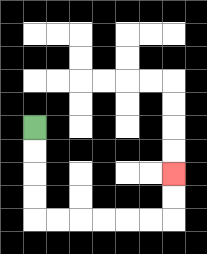{'start': '[1, 5]', 'end': '[7, 7]', 'path_directions': 'D,D,D,D,R,R,R,R,R,R,U,U', 'path_coordinates': '[[1, 5], [1, 6], [1, 7], [1, 8], [1, 9], [2, 9], [3, 9], [4, 9], [5, 9], [6, 9], [7, 9], [7, 8], [7, 7]]'}